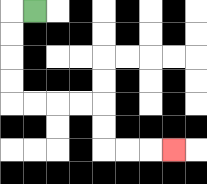{'start': '[1, 0]', 'end': '[7, 6]', 'path_directions': 'L,D,D,D,D,R,R,R,R,D,D,R,R,R', 'path_coordinates': '[[1, 0], [0, 0], [0, 1], [0, 2], [0, 3], [0, 4], [1, 4], [2, 4], [3, 4], [4, 4], [4, 5], [4, 6], [5, 6], [6, 6], [7, 6]]'}